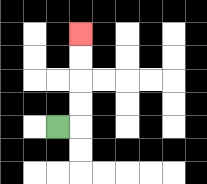{'start': '[2, 5]', 'end': '[3, 1]', 'path_directions': 'R,U,U,U,U', 'path_coordinates': '[[2, 5], [3, 5], [3, 4], [3, 3], [3, 2], [3, 1]]'}